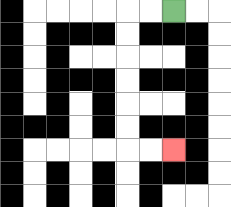{'start': '[7, 0]', 'end': '[7, 6]', 'path_directions': 'L,L,D,D,D,D,D,D,R,R', 'path_coordinates': '[[7, 0], [6, 0], [5, 0], [5, 1], [5, 2], [5, 3], [5, 4], [5, 5], [5, 6], [6, 6], [7, 6]]'}